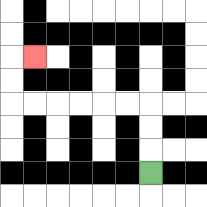{'start': '[6, 7]', 'end': '[1, 2]', 'path_directions': 'U,U,U,L,L,L,L,L,L,U,U,R', 'path_coordinates': '[[6, 7], [6, 6], [6, 5], [6, 4], [5, 4], [4, 4], [3, 4], [2, 4], [1, 4], [0, 4], [0, 3], [0, 2], [1, 2]]'}